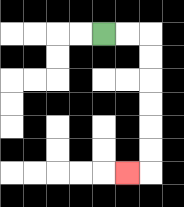{'start': '[4, 1]', 'end': '[5, 7]', 'path_directions': 'R,R,D,D,D,D,D,D,L', 'path_coordinates': '[[4, 1], [5, 1], [6, 1], [6, 2], [6, 3], [6, 4], [6, 5], [6, 6], [6, 7], [5, 7]]'}